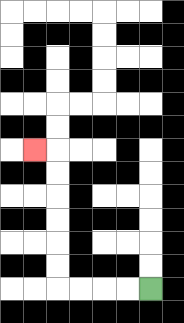{'start': '[6, 12]', 'end': '[1, 6]', 'path_directions': 'L,L,L,L,U,U,U,U,U,U,L', 'path_coordinates': '[[6, 12], [5, 12], [4, 12], [3, 12], [2, 12], [2, 11], [2, 10], [2, 9], [2, 8], [2, 7], [2, 6], [1, 6]]'}